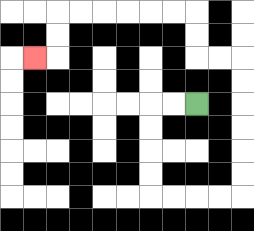{'start': '[8, 4]', 'end': '[1, 2]', 'path_directions': 'L,L,D,D,D,D,R,R,R,R,U,U,U,U,U,U,L,L,U,U,L,L,L,L,L,L,D,D,L', 'path_coordinates': '[[8, 4], [7, 4], [6, 4], [6, 5], [6, 6], [6, 7], [6, 8], [7, 8], [8, 8], [9, 8], [10, 8], [10, 7], [10, 6], [10, 5], [10, 4], [10, 3], [10, 2], [9, 2], [8, 2], [8, 1], [8, 0], [7, 0], [6, 0], [5, 0], [4, 0], [3, 0], [2, 0], [2, 1], [2, 2], [1, 2]]'}